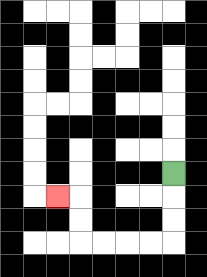{'start': '[7, 7]', 'end': '[2, 8]', 'path_directions': 'D,D,D,L,L,L,L,U,U,L', 'path_coordinates': '[[7, 7], [7, 8], [7, 9], [7, 10], [6, 10], [5, 10], [4, 10], [3, 10], [3, 9], [3, 8], [2, 8]]'}